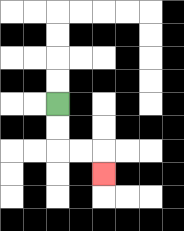{'start': '[2, 4]', 'end': '[4, 7]', 'path_directions': 'D,D,R,R,D', 'path_coordinates': '[[2, 4], [2, 5], [2, 6], [3, 6], [4, 6], [4, 7]]'}